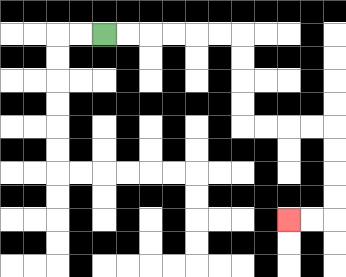{'start': '[4, 1]', 'end': '[12, 9]', 'path_directions': 'R,R,R,R,R,R,D,D,D,D,R,R,R,R,D,D,D,D,L,L', 'path_coordinates': '[[4, 1], [5, 1], [6, 1], [7, 1], [8, 1], [9, 1], [10, 1], [10, 2], [10, 3], [10, 4], [10, 5], [11, 5], [12, 5], [13, 5], [14, 5], [14, 6], [14, 7], [14, 8], [14, 9], [13, 9], [12, 9]]'}